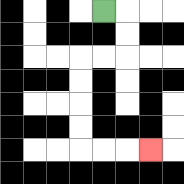{'start': '[4, 0]', 'end': '[6, 6]', 'path_directions': 'R,D,D,L,L,D,D,D,D,R,R,R', 'path_coordinates': '[[4, 0], [5, 0], [5, 1], [5, 2], [4, 2], [3, 2], [3, 3], [3, 4], [3, 5], [3, 6], [4, 6], [5, 6], [6, 6]]'}